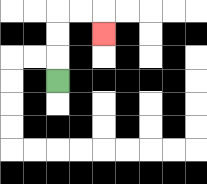{'start': '[2, 3]', 'end': '[4, 1]', 'path_directions': 'U,U,U,R,R,D', 'path_coordinates': '[[2, 3], [2, 2], [2, 1], [2, 0], [3, 0], [4, 0], [4, 1]]'}